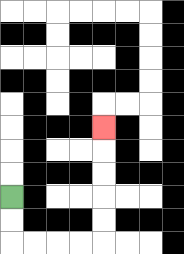{'start': '[0, 8]', 'end': '[4, 5]', 'path_directions': 'D,D,R,R,R,R,U,U,U,U,U', 'path_coordinates': '[[0, 8], [0, 9], [0, 10], [1, 10], [2, 10], [3, 10], [4, 10], [4, 9], [4, 8], [4, 7], [4, 6], [4, 5]]'}